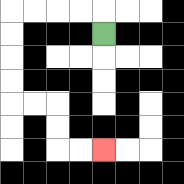{'start': '[4, 1]', 'end': '[4, 6]', 'path_directions': 'U,L,L,L,L,D,D,D,D,R,R,D,D,R,R', 'path_coordinates': '[[4, 1], [4, 0], [3, 0], [2, 0], [1, 0], [0, 0], [0, 1], [0, 2], [0, 3], [0, 4], [1, 4], [2, 4], [2, 5], [2, 6], [3, 6], [4, 6]]'}